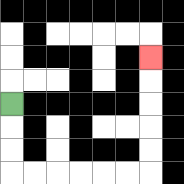{'start': '[0, 4]', 'end': '[6, 2]', 'path_directions': 'D,D,D,R,R,R,R,R,R,U,U,U,U,U', 'path_coordinates': '[[0, 4], [0, 5], [0, 6], [0, 7], [1, 7], [2, 7], [3, 7], [4, 7], [5, 7], [6, 7], [6, 6], [6, 5], [6, 4], [6, 3], [6, 2]]'}